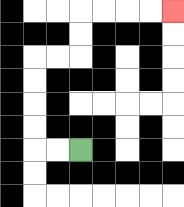{'start': '[3, 6]', 'end': '[7, 0]', 'path_directions': 'L,L,U,U,U,U,R,R,U,U,R,R,R,R', 'path_coordinates': '[[3, 6], [2, 6], [1, 6], [1, 5], [1, 4], [1, 3], [1, 2], [2, 2], [3, 2], [3, 1], [3, 0], [4, 0], [5, 0], [6, 0], [7, 0]]'}